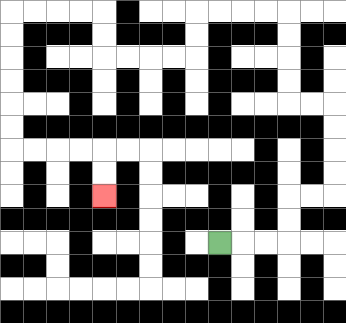{'start': '[9, 10]', 'end': '[4, 8]', 'path_directions': 'R,R,R,U,U,R,R,U,U,U,U,L,L,U,U,U,U,L,L,L,L,D,D,L,L,L,L,U,U,L,L,L,L,D,D,D,D,D,D,R,R,R,R,D,D', 'path_coordinates': '[[9, 10], [10, 10], [11, 10], [12, 10], [12, 9], [12, 8], [13, 8], [14, 8], [14, 7], [14, 6], [14, 5], [14, 4], [13, 4], [12, 4], [12, 3], [12, 2], [12, 1], [12, 0], [11, 0], [10, 0], [9, 0], [8, 0], [8, 1], [8, 2], [7, 2], [6, 2], [5, 2], [4, 2], [4, 1], [4, 0], [3, 0], [2, 0], [1, 0], [0, 0], [0, 1], [0, 2], [0, 3], [0, 4], [0, 5], [0, 6], [1, 6], [2, 6], [3, 6], [4, 6], [4, 7], [4, 8]]'}